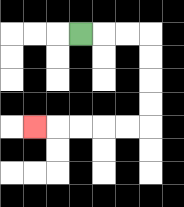{'start': '[3, 1]', 'end': '[1, 5]', 'path_directions': 'R,R,R,D,D,D,D,L,L,L,L,L', 'path_coordinates': '[[3, 1], [4, 1], [5, 1], [6, 1], [6, 2], [6, 3], [6, 4], [6, 5], [5, 5], [4, 5], [3, 5], [2, 5], [1, 5]]'}